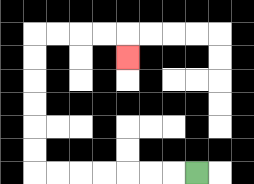{'start': '[8, 7]', 'end': '[5, 2]', 'path_directions': 'L,L,L,L,L,L,L,U,U,U,U,U,U,R,R,R,R,D', 'path_coordinates': '[[8, 7], [7, 7], [6, 7], [5, 7], [4, 7], [3, 7], [2, 7], [1, 7], [1, 6], [1, 5], [1, 4], [1, 3], [1, 2], [1, 1], [2, 1], [3, 1], [4, 1], [5, 1], [5, 2]]'}